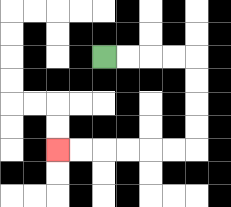{'start': '[4, 2]', 'end': '[2, 6]', 'path_directions': 'R,R,R,R,D,D,D,D,L,L,L,L,L,L', 'path_coordinates': '[[4, 2], [5, 2], [6, 2], [7, 2], [8, 2], [8, 3], [8, 4], [8, 5], [8, 6], [7, 6], [6, 6], [5, 6], [4, 6], [3, 6], [2, 6]]'}